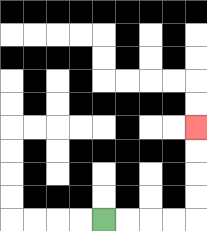{'start': '[4, 9]', 'end': '[8, 5]', 'path_directions': 'R,R,R,R,U,U,U,U', 'path_coordinates': '[[4, 9], [5, 9], [6, 9], [7, 9], [8, 9], [8, 8], [8, 7], [8, 6], [8, 5]]'}